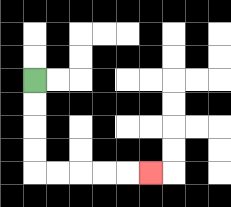{'start': '[1, 3]', 'end': '[6, 7]', 'path_directions': 'D,D,D,D,R,R,R,R,R', 'path_coordinates': '[[1, 3], [1, 4], [1, 5], [1, 6], [1, 7], [2, 7], [3, 7], [4, 7], [5, 7], [6, 7]]'}